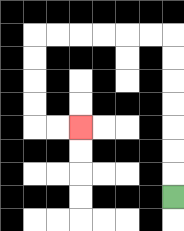{'start': '[7, 8]', 'end': '[3, 5]', 'path_directions': 'U,U,U,U,U,U,U,L,L,L,L,L,L,D,D,D,D,R,R', 'path_coordinates': '[[7, 8], [7, 7], [7, 6], [7, 5], [7, 4], [7, 3], [7, 2], [7, 1], [6, 1], [5, 1], [4, 1], [3, 1], [2, 1], [1, 1], [1, 2], [1, 3], [1, 4], [1, 5], [2, 5], [3, 5]]'}